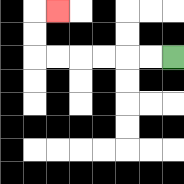{'start': '[7, 2]', 'end': '[2, 0]', 'path_directions': 'L,L,L,L,L,L,U,U,R', 'path_coordinates': '[[7, 2], [6, 2], [5, 2], [4, 2], [3, 2], [2, 2], [1, 2], [1, 1], [1, 0], [2, 0]]'}